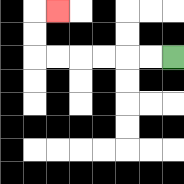{'start': '[7, 2]', 'end': '[2, 0]', 'path_directions': 'L,L,L,L,L,L,U,U,R', 'path_coordinates': '[[7, 2], [6, 2], [5, 2], [4, 2], [3, 2], [2, 2], [1, 2], [1, 1], [1, 0], [2, 0]]'}